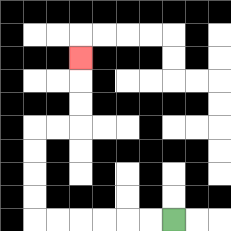{'start': '[7, 9]', 'end': '[3, 2]', 'path_directions': 'L,L,L,L,L,L,U,U,U,U,R,R,U,U,U', 'path_coordinates': '[[7, 9], [6, 9], [5, 9], [4, 9], [3, 9], [2, 9], [1, 9], [1, 8], [1, 7], [1, 6], [1, 5], [2, 5], [3, 5], [3, 4], [3, 3], [3, 2]]'}